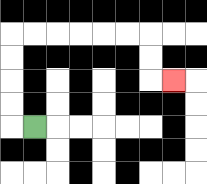{'start': '[1, 5]', 'end': '[7, 3]', 'path_directions': 'L,U,U,U,U,R,R,R,R,R,R,D,D,R', 'path_coordinates': '[[1, 5], [0, 5], [0, 4], [0, 3], [0, 2], [0, 1], [1, 1], [2, 1], [3, 1], [4, 1], [5, 1], [6, 1], [6, 2], [6, 3], [7, 3]]'}